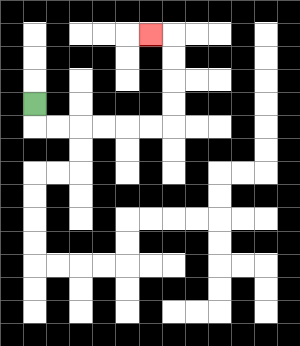{'start': '[1, 4]', 'end': '[6, 1]', 'path_directions': 'D,R,R,R,R,R,R,U,U,U,U,L', 'path_coordinates': '[[1, 4], [1, 5], [2, 5], [3, 5], [4, 5], [5, 5], [6, 5], [7, 5], [7, 4], [7, 3], [7, 2], [7, 1], [6, 1]]'}